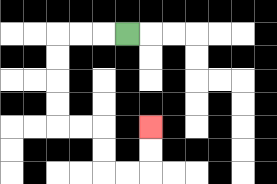{'start': '[5, 1]', 'end': '[6, 5]', 'path_directions': 'L,L,L,D,D,D,D,R,R,D,D,R,R,U,U', 'path_coordinates': '[[5, 1], [4, 1], [3, 1], [2, 1], [2, 2], [2, 3], [2, 4], [2, 5], [3, 5], [4, 5], [4, 6], [4, 7], [5, 7], [6, 7], [6, 6], [6, 5]]'}